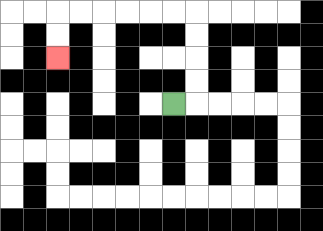{'start': '[7, 4]', 'end': '[2, 2]', 'path_directions': 'R,U,U,U,U,L,L,L,L,L,L,D,D', 'path_coordinates': '[[7, 4], [8, 4], [8, 3], [8, 2], [8, 1], [8, 0], [7, 0], [6, 0], [5, 0], [4, 0], [3, 0], [2, 0], [2, 1], [2, 2]]'}